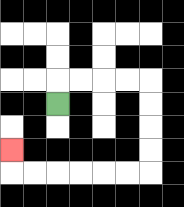{'start': '[2, 4]', 'end': '[0, 6]', 'path_directions': 'U,R,R,R,R,D,D,D,D,L,L,L,L,L,L,U', 'path_coordinates': '[[2, 4], [2, 3], [3, 3], [4, 3], [5, 3], [6, 3], [6, 4], [6, 5], [6, 6], [6, 7], [5, 7], [4, 7], [3, 7], [2, 7], [1, 7], [0, 7], [0, 6]]'}